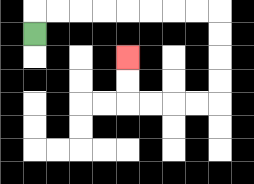{'start': '[1, 1]', 'end': '[5, 2]', 'path_directions': 'U,R,R,R,R,R,R,R,R,D,D,D,D,L,L,L,L,U,U', 'path_coordinates': '[[1, 1], [1, 0], [2, 0], [3, 0], [4, 0], [5, 0], [6, 0], [7, 0], [8, 0], [9, 0], [9, 1], [9, 2], [9, 3], [9, 4], [8, 4], [7, 4], [6, 4], [5, 4], [5, 3], [5, 2]]'}